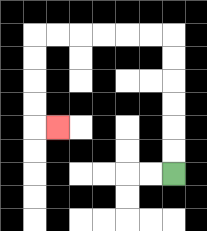{'start': '[7, 7]', 'end': '[2, 5]', 'path_directions': 'U,U,U,U,U,U,L,L,L,L,L,L,D,D,D,D,R', 'path_coordinates': '[[7, 7], [7, 6], [7, 5], [7, 4], [7, 3], [7, 2], [7, 1], [6, 1], [5, 1], [4, 1], [3, 1], [2, 1], [1, 1], [1, 2], [1, 3], [1, 4], [1, 5], [2, 5]]'}